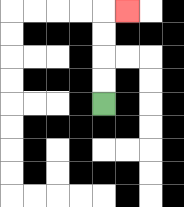{'start': '[4, 4]', 'end': '[5, 0]', 'path_directions': 'U,U,U,U,R', 'path_coordinates': '[[4, 4], [4, 3], [4, 2], [4, 1], [4, 0], [5, 0]]'}